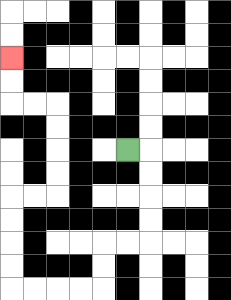{'start': '[5, 6]', 'end': '[0, 2]', 'path_directions': 'R,D,D,D,D,L,L,D,D,L,L,L,L,U,U,U,U,R,R,U,U,U,U,L,L,U,U', 'path_coordinates': '[[5, 6], [6, 6], [6, 7], [6, 8], [6, 9], [6, 10], [5, 10], [4, 10], [4, 11], [4, 12], [3, 12], [2, 12], [1, 12], [0, 12], [0, 11], [0, 10], [0, 9], [0, 8], [1, 8], [2, 8], [2, 7], [2, 6], [2, 5], [2, 4], [1, 4], [0, 4], [0, 3], [0, 2]]'}